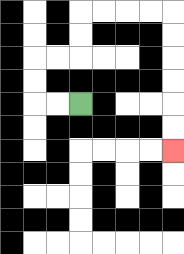{'start': '[3, 4]', 'end': '[7, 6]', 'path_directions': 'L,L,U,U,R,R,U,U,R,R,R,R,D,D,D,D,D,D', 'path_coordinates': '[[3, 4], [2, 4], [1, 4], [1, 3], [1, 2], [2, 2], [3, 2], [3, 1], [3, 0], [4, 0], [5, 0], [6, 0], [7, 0], [7, 1], [7, 2], [7, 3], [7, 4], [7, 5], [7, 6]]'}